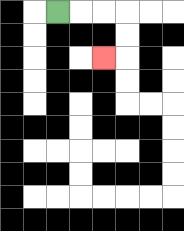{'start': '[2, 0]', 'end': '[4, 2]', 'path_directions': 'R,R,R,D,D,L', 'path_coordinates': '[[2, 0], [3, 0], [4, 0], [5, 0], [5, 1], [5, 2], [4, 2]]'}